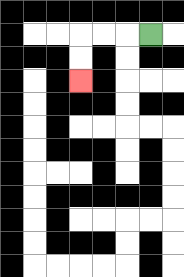{'start': '[6, 1]', 'end': '[3, 3]', 'path_directions': 'L,L,L,D,D', 'path_coordinates': '[[6, 1], [5, 1], [4, 1], [3, 1], [3, 2], [3, 3]]'}